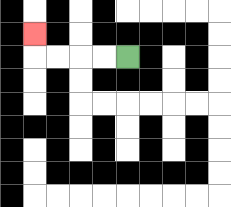{'start': '[5, 2]', 'end': '[1, 1]', 'path_directions': 'L,L,L,L,U', 'path_coordinates': '[[5, 2], [4, 2], [3, 2], [2, 2], [1, 2], [1, 1]]'}